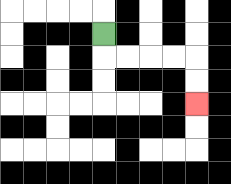{'start': '[4, 1]', 'end': '[8, 4]', 'path_directions': 'D,R,R,R,R,D,D', 'path_coordinates': '[[4, 1], [4, 2], [5, 2], [6, 2], [7, 2], [8, 2], [8, 3], [8, 4]]'}